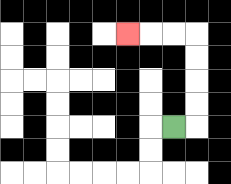{'start': '[7, 5]', 'end': '[5, 1]', 'path_directions': 'R,U,U,U,U,L,L,L', 'path_coordinates': '[[7, 5], [8, 5], [8, 4], [8, 3], [8, 2], [8, 1], [7, 1], [6, 1], [5, 1]]'}